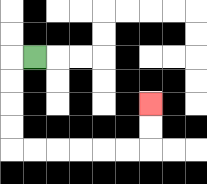{'start': '[1, 2]', 'end': '[6, 4]', 'path_directions': 'L,D,D,D,D,R,R,R,R,R,R,U,U', 'path_coordinates': '[[1, 2], [0, 2], [0, 3], [0, 4], [0, 5], [0, 6], [1, 6], [2, 6], [3, 6], [4, 6], [5, 6], [6, 6], [6, 5], [6, 4]]'}